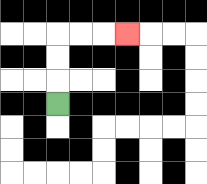{'start': '[2, 4]', 'end': '[5, 1]', 'path_directions': 'U,U,U,R,R,R', 'path_coordinates': '[[2, 4], [2, 3], [2, 2], [2, 1], [3, 1], [4, 1], [5, 1]]'}